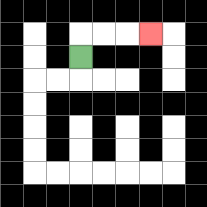{'start': '[3, 2]', 'end': '[6, 1]', 'path_directions': 'U,R,R,R', 'path_coordinates': '[[3, 2], [3, 1], [4, 1], [5, 1], [6, 1]]'}